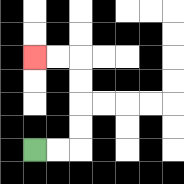{'start': '[1, 6]', 'end': '[1, 2]', 'path_directions': 'R,R,U,U,U,U,L,L', 'path_coordinates': '[[1, 6], [2, 6], [3, 6], [3, 5], [3, 4], [3, 3], [3, 2], [2, 2], [1, 2]]'}